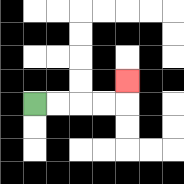{'start': '[1, 4]', 'end': '[5, 3]', 'path_directions': 'R,R,R,R,U', 'path_coordinates': '[[1, 4], [2, 4], [3, 4], [4, 4], [5, 4], [5, 3]]'}